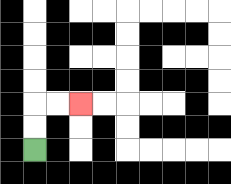{'start': '[1, 6]', 'end': '[3, 4]', 'path_directions': 'U,U,R,R', 'path_coordinates': '[[1, 6], [1, 5], [1, 4], [2, 4], [3, 4]]'}